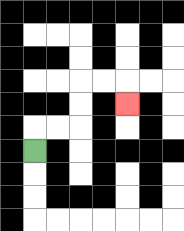{'start': '[1, 6]', 'end': '[5, 4]', 'path_directions': 'U,R,R,U,U,R,R,D', 'path_coordinates': '[[1, 6], [1, 5], [2, 5], [3, 5], [3, 4], [3, 3], [4, 3], [5, 3], [5, 4]]'}